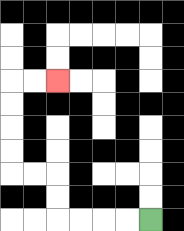{'start': '[6, 9]', 'end': '[2, 3]', 'path_directions': 'L,L,L,L,U,U,L,L,U,U,U,U,R,R', 'path_coordinates': '[[6, 9], [5, 9], [4, 9], [3, 9], [2, 9], [2, 8], [2, 7], [1, 7], [0, 7], [0, 6], [0, 5], [0, 4], [0, 3], [1, 3], [2, 3]]'}